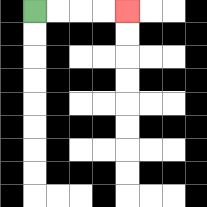{'start': '[1, 0]', 'end': '[5, 0]', 'path_directions': 'R,R,R,R', 'path_coordinates': '[[1, 0], [2, 0], [3, 0], [4, 0], [5, 0]]'}